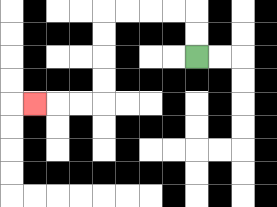{'start': '[8, 2]', 'end': '[1, 4]', 'path_directions': 'U,U,L,L,L,L,D,D,D,D,L,L,L', 'path_coordinates': '[[8, 2], [8, 1], [8, 0], [7, 0], [6, 0], [5, 0], [4, 0], [4, 1], [4, 2], [4, 3], [4, 4], [3, 4], [2, 4], [1, 4]]'}